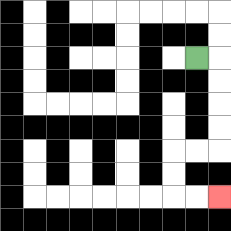{'start': '[8, 2]', 'end': '[9, 8]', 'path_directions': 'R,D,D,D,D,L,L,D,D,R,R', 'path_coordinates': '[[8, 2], [9, 2], [9, 3], [9, 4], [9, 5], [9, 6], [8, 6], [7, 6], [7, 7], [7, 8], [8, 8], [9, 8]]'}